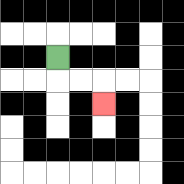{'start': '[2, 2]', 'end': '[4, 4]', 'path_directions': 'D,R,R,D', 'path_coordinates': '[[2, 2], [2, 3], [3, 3], [4, 3], [4, 4]]'}